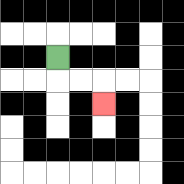{'start': '[2, 2]', 'end': '[4, 4]', 'path_directions': 'D,R,R,D', 'path_coordinates': '[[2, 2], [2, 3], [3, 3], [4, 3], [4, 4]]'}